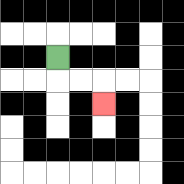{'start': '[2, 2]', 'end': '[4, 4]', 'path_directions': 'D,R,R,D', 'path_coordinates': '[[2, 2], [2, 3], [3, 3], [4, 3], [4, 4]]'}